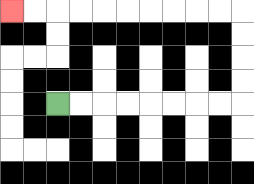{'start': '[2, 4]', 'end': '[0, 0]', 'path_directions': 'R,R,R,R,R,R,R,R,U,U,U,U,L,L,L,L,L,L,L,L,L,L', 'path_coordinates': '[[2, 4], [3, 4], [4, 4], [5, 4], [6, 4], [7, 4], [8, 4], [9, 4], [10, 4], [10, 3], [10, 2], [10, 1], [10, 0], [9, 0], [8, 0], [7, 0], [6, 0], [5, 0], [4, 0], [3, 0], [2, 0], [1, 0], [0, 0]]'}